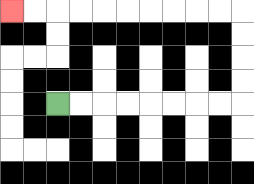{'start': '[2, 4]', 'end': '[0, 0]', 'path_directions': 'R,R,R,R,R,R,R,R,U,U,U,U,L,L,L,L,L,L,L,L,L,L', 'path_coordinates': '[[2, 4], [3, 4], [4, 4], [5, 4], [6, 4], [7, 4], [8, 4], [9, 4], [10, 4], [10, 3], [10, 2], [10, 1], [10, 0], [9, 0], [8, 0], [7, 0], [6, 0], [5, 0], [4, 0], [3, 0], [2, 0], [1, 0], [0, 0]]'}